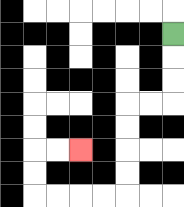{'start': '[7, 1]', 'end': '[3, 6]', 'path_directions': 'D,D,D,L,L,D,D,D,D,L,L,L,L,U,U,R,R', 'path_coordinates': '[[7, 1], [7, 2], [7, 3], [7, 4], [6, 4], [5, 4], [5, 5], [5, 6], [5, 7], [5, 8], [4, 8], [3, 8], [2, 8], [1, 8], [1, 7], [1, 6], [2, 6], [3, 6]]'}